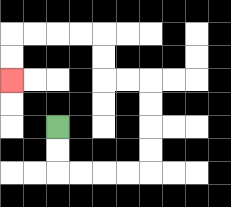{'start': '[2, 5]', 'end': '[0, 3]', 'path_directions': 'D,D,R,R,R,R,U,U,U,U,L,L,U,U,L,L,L,L,D,D', 'path_coordinates': '[[2, 5], [2, 6], [2, 7], [3, 7], [4, 7], [5, 7], [6, 7], [6, 6], [6, 5], [6, 4], [6, 3], [5, 3], [4, 3], [4, 2], [4, 1], [3, 1], [2, 1], [1, 1], [0, 1], [0, 2], [0, 3]]'}